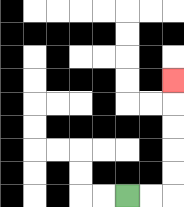{'start': '[5, 8]', 'end': '[7, 3]', 'path_directions': 'R,R,U,U,U,U,U', 'path_coordinates': '[[5, 8], [6, 8], [7, 8], [7, 7], [7, 6], [7, 5], [7, 4], [7, 3]]'}